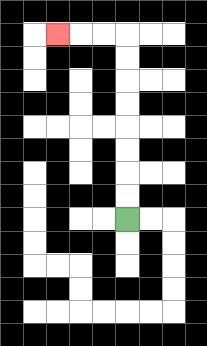{'start': '[5, 9]', 'end': '[2, 1]', 'path_directions': 'U,U,U,U,U,U,U,U,L,L,L', 'path_coordinates': '[[5, 9], [5, 8], [5, 7], [5, 6], [5, 5], [5, 4], [5, 3], [5, 2], [5, 1], [4, 1], [3, 1], [2, 1]]'}